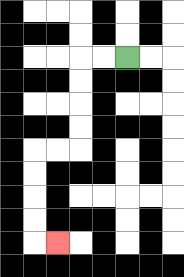{'start': '[5, 2]', 'end': '[2, 10]', 'path_directions': 'L,L,D,D,D,D,L,L,D,D,D,D,R', 'path_coordinates': '[[5, 2], [4, 2], [3, 2], [3, 3], [3, 4], [3, 5], [3, 6], [2, 6], [1, 6], [1, 7], [1, 8], [1, 9], [1, 10], [2, 10]]'}